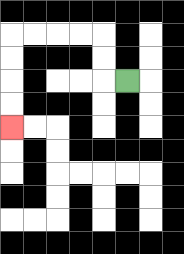{'start': '[5, 3]', 'end': '[0, 5]', 'path_directions': 'L,U,U,L,L,L,L,D,D,D,D', 'path_coordinates': '[[5, 3], [4, 3], [4, 2], [4, 1], [3, 1], [2, 1], [1, 1], [0, 1], [0, 2], [0, 3], [0, 4], [0, 5]]'}